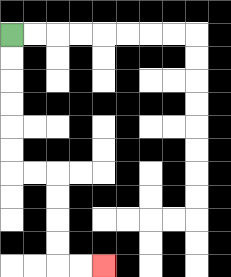{'start': '[0, 1]', 'end': '[4, 11]', 'path_directions': 'D,D,D,D,D,D,R,R,D,D,D,D,R,R', 'path_coordinates': '[[0, 1], [0, 2], [0, 3], [0, 4], [0, 5], [0, 6], [0, 7], [1, 7], [2, 7], [2, 8], [2, 9], [2, 10], [2, 11], [3, 11], [4, 11]]'}